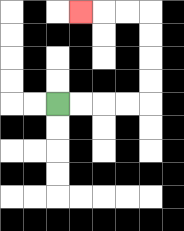{'start': '[2, 4]', 'end': '[3, 0]', 'path_directions': 'R,R,R,R,U,U,U,U,L,L,L', 'path_coordinates': '[[2, 4], [3, 4], [4, 4], [5, 4], [6, 4], [6, 3], [6, 2], [6, 1], [6, 0], [5, 0], [4, 0], [3, 0]]'}